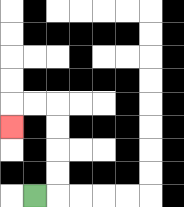{'start': '[1, 8]', 'end': '[0, 5]', 'path_directions': 'R,U,U,U,U,L,L,D', 'path_coordinates': '[[1, 8], [2, 8], [2, 7], [2, 6], [2, 5], [2, 4], [1, 4], [0, 4], [0, 5]]'}